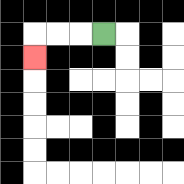{'start': '[4, 1]', 'end': '[1, 2]', 'path_directions': 'L,L,L,D', 'path_coordinates': '[[4, 1], [3, 1], [2, 1], [1, 1], [1, 2]]'}